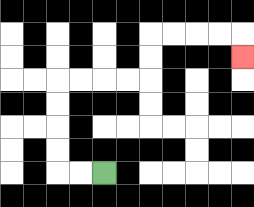{'start': '[4, 7]', 'end': '[10, 2]', 'path_directions': 'L,L,U,U,U,U,R,R,R,R,U,U,R,R,R,R,D', 'path_coordinates': '[[4, 7], [3, 7], [2, 7], [2, 6], [2, 5], [2, 4], [2, 3], [3, 3], [4, 3], [5, 3], [6, 3], [6, 2], [6, 1], [7, 1], [8, 1], [9, 1], [10, 1], [10, 2]]'}